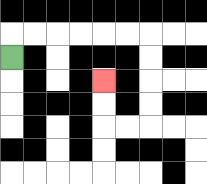{'start': '[0, 2]', 'end': '[4, 3]', 'path_directions': 'U,R,R,R,R,R,R,D,D,D,D,L,L,U,U', 'path_coordinates': '[[0, 2], [0, 1], [1, 1], [2, 1], [3, 1], [4, 1], [5, 1], [6, 1], [6, 2], [6, 3], [6, 4], [6, 5], [5, 5], [4, 5], [4, 4], [4, 3]]'}